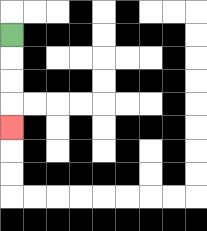{'start': '[0, 1]', 'end': '[0, 5]', 'path_directions': 'D,D,D,D', 'path_coordinates': '[[0, 1], [0, 2], [0, 3], [0, 4], [0, 5]]'}